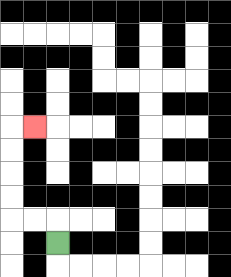{'start': '[2, 10]', 'end': '[1, 5]', 'path_directions': 'U,L,L,U,U,U,U,R', 'path_coordinates': '[[2, 10], [2, 9], [1, 9], [0, 9], [0, 8], [0, 7], [0, 6], [0, 5], [1, 5]]'}